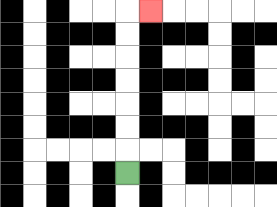{'start': '[5, 7]', 'end': '[6, 0]', 'path_directions': 'U,U,U,U,U,U,U,R', 'path_coordinates': '[[5, 7], [5, 6], [5, 5], [5, 4], [5, 3], [5, 2], [5, 1], [5, 0], [6, 0]]'}